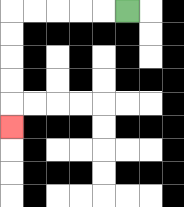{'start': '[5, 0]', 'end': '[0, 5]', 'path_directions': 'L,L,L,L,L,D,D,D,D,D', 'path_coordinates': '[[5, 0], [4, 0], [3, 0], [2, 0], [1, 0], [0, 0], [0, 1], [0, 2], [0, 3], [0, 4], [0, 5]]'}